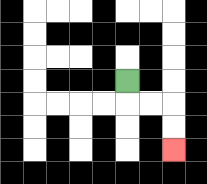{'start': '[5, 3]', 'end': '[7, 6]', 'path_directions': 'D,R,R,D,D', 'path_coordinates': '[[5, 3], [5, 4], [6, 4], [7, 4], [7, 5], [7, 6]]'}